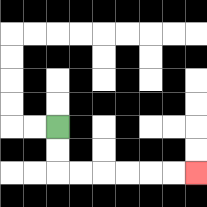{'start': '[2, 5]', 'end': '[8, 7]', 'path_directions': 'D,D,R,R,R,R,R,R', 'path_coordinates': '[[2, 5], [2, 6], [2, 7], [3, 7], [4, 7], [5, 7], [6, 7], [7, 7], [8, 7]]'}